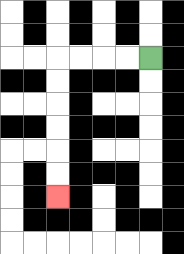{'start': '[6, 2]', 'end': '[2, 8]', 'path_directions': 'L,L,L,L,D,D,D,D,D,D', 'path_coordinates': '[[6, 2], [5, 2], [4, 2], [3, 2], [2, 2], [2, 3], [2, 4], [2, 5], [2, 6], [2, 7], [2, 8]]'}